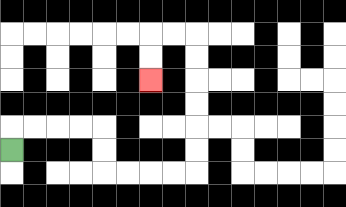{'start': '[0, 6]', 'end': '[6, 3]', 'path_directions': 'U,R,R,R,R,D,D,R,R,R,R,U,U,U,U,U,U,L,L,D,D', 'path_coordinates': '[[0, 6], [0, 5], [1, 5], [2, 5], [3, 5], [4, 5], [4, 6], [4, 7], [5, 7], [6, 7], [7, 7], [8, 7], [8, 6], [8, 5], [8, 4], [8, 3], [8, 2], [8, 1], [7, 1], [6, 1], [6, 2], [6, 3]]'}